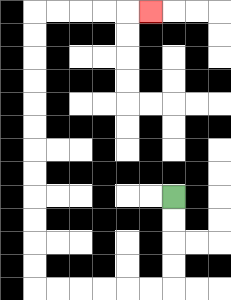{'start': '[7, 8]', 'end': '[6, 0]', 'path_directions': 'D,D,D,D,L,L,L,L,L,L,U,U,U,U,U,U,U,U,U,U,U,U,R,R,R,R,R', 'path_coordinates': '[[7, 8], [7, 9], [7, 10], [7, 11], [7, 12], [6, 12], [5, 12], [4, 12], [3, 12], [2, 12], [1, 12], [1, 11], [1, 10], [1, 9], [1, 8], [1, 7], [1, 6], [1, 5], [1, 4], [1, 3], [1, 2], [1, 1], [1, 0], [2, 0], [3, 0], [4, 0], [5, 0], [6, 0]]'}